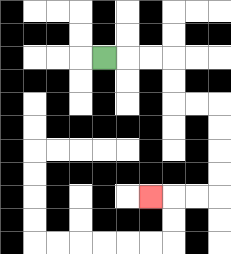{'start': '[4, 2]', 'end': '[6, 8]', 'path_directions': 'R,R,R,D,D,R,R,D,D,D,D,L,L,L', 'path_coordinates': '[[4, 2], [5, 2], [6, 2], [7, 2], [7, 3], [7, 4], [8, 4], [9, 4], [9, 5], [9, 6], [9, 7], [9, 8], [8, 8], [7, 8], [6, 8]]'}